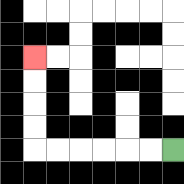{'start': '[7, 6]', 'end': '[1, 2]', 'path_directions': 'L,L,L,L,L,L,U,U,U,U', 'path_coordinates': '[[7, 6], [6, 6], [5, 6], [4, 6], [3, 6], [2, 6], [1, 6], [1, 5], [1, 4], [1, 3], [1, 2]]'}